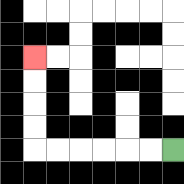{'start': '[7, 6]', 'end': '[1, 2]', 'path_directions': 'L,L,L,L,L,L,U,U,U,U', 'path_coordinates': '[[7, 6], [6, 6], [5, 6], [4, 6], [3, 6], [2, 6], [1, 6], [1, 5], [1, 4], [1, 3], [1, 2]]'}